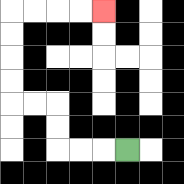{'start': '[5, 6]', 'end': '[4, 0]', 'path_directions': 'L,L,L,U,U,L,L,U,U,U,U,R,R,R,R', 'path_coordinates': '[[5, 6], [4, 6], [3, 6], [2, 6], [2, 5], [2, 4], [1, 4], [0, 4], [0, 3], [0, 2], [0, 1], [0, 0], [1, 0], [2, 0], [3, 0], [4, 0]]'}